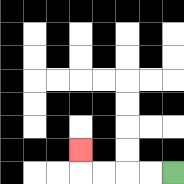{'start': '[7, 7]', 'end': '[3, 6]', 'path_directions': 'L,L,L,L,U', 'path_coordinates': '[[7, 7], [6, 7], [5, 7], [4, 7], [3, 7], [3, 6]]'}